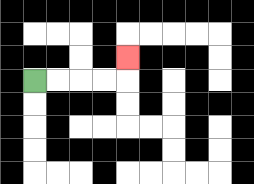{'start': '[1, 3]', 'end': '[5, 2]', 'path_directions': 'R,R,R,R,U', 'path_coordinates': '[[1, 3], [2, 3], [3, 3], [4, 3], [5, 3], [5, 2]]'}